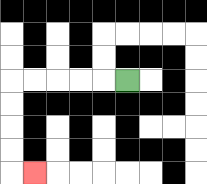{'start': '[5, 3]', 'end': '[1, 7]', 'path_directions': 'L,L,L,L,L,D,D,D,D,R', 'path_coordinates': '[[5, 3], [4, 3], [3, 3], [2, 3], [1, 3], [0, 3], [0, 4], [0, 5], [0, 6], [0, 7], [1, 7]]'}